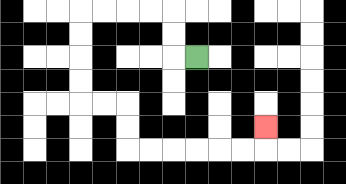{'start': '[8, 2]', 'end': '[11, 5]', 'path_directions': 'L,U,U,L,L,L,L,D,D,D,D,R,R,D,D,R,R,R,R,R,R,U', 'path_coordinates': '[[8, 2], [7, 2], [7, 1], [7, 0], [6, 0], [5, 0], [4, 0], [3, 0], [3, 1], [3, 2], [3, 3], [3, 4], [4, 4], [5, 4], [5, 5], [5, 6], [6, 6], [7, 6], [8, 6], [9, 6], [10, 6], [11, 6], [11, 5]]'}